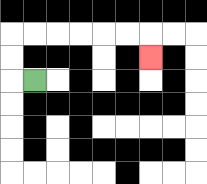{'start': '[1, 3]', 'end': '[6, 2]', 'path_directions': 'L,U,U,R,R,R,R,R,R,D', 'path_coordinates': '[[1, 3], [0, 3], [0, 2], [0, 1], [1, 1], [2, 1], [3, 1], [4, 1], [5, 1], [6, 1], [6, 2]]'}